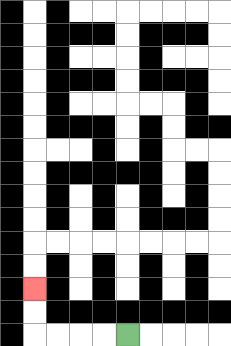{'start': '[5, 14]', 'end': '[1, 12]', 'path_directions': 'L,L,L,L,U,U', 'path_coordinates': '[[5, 14], [4, 14], [3, 14], [2, 14], [1, 14], [1, 13], [1, 12]]'}